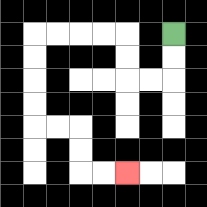{'start': '[7, 1]', 'end': '[5, 7]', 'path_directions': 'D,D,L,L,U,U,L,L,L,L,D,D,D,D,R,R,D,D,R,R', 'path_coordinates': '[[7, 1], [7, 2], [7, 3], [6, 3], [5, 3], [5, 2], [5, 1], [4, 1], [3, 1], [2, 1], [1, 1], [1, 2], [1, 3], [1, 4], [1, 5], [2, 5], [3, 5], [3, 6], [3, 7], [4, 7], [5, 7]]'}